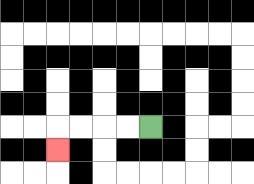{'start': '[6, 5]', 'end': '[2, 6]', 'path_directions': 'L,L,L,L,D', 'path_coordinates': '[[6, 5], [5, 5], [4, 5], [3, 5], [2, 5], [2, 6]]'}